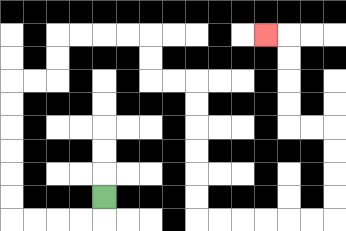{'start': '[4, 8]', 'end': '[11, 1]', 'path_directions': 'D,L,L,L,L,U,U,U,U,U,U,R,R,U,U,R,R,R,R,D,D,R,R,D,D,D,D,D,D,R,R,R,R,R,R,U,U,U,U,L,L,U,U,U,U,L', 'path_coordinates': '[[4, 8], [4, 9], [3, 9], [2, 9], [1, 9], [0, 9], [0, 8], [0, 7], [0, 6], [0, 5], [0, 4], [0, 3], [1, 3], [2, 3], [2, 2], [2, 1], [3, 1], [4, 1], [5, 1], [6, 1], [6, 2], [6, 3], [7, 3], [8, 3], [8, 4], [8, 5], [8, 6], [8, 7], [8, 8], [8, 9], [9, 9], [10, 9], [11, 9], [12, 9], [13, 9], [14, 9], [14, 8], [14, 7], [14, 6], [14, 5], [13, 5], [12, 5], [12, 4], [12, 3], [12, 2], [12, 1], [11, 1]]'}